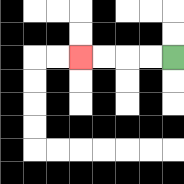{'start': '[7, 2]', 'end': '[3, 2]', 'path_directions': 'L,L,L,L', 'path_coordinates': '[[7, 2], [6, 2], [5, 2], [4, 2], [3, 2]]'}